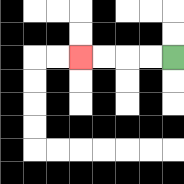{'start': '[7, 2]', 'end': '[3, 2]', 'path_directions': 'L,L,L,L', 'path_coordinates': '[[7, 2], [6, 2], [5, 2], [4, 2], [3, 2]]'}